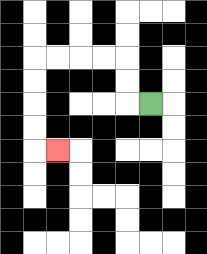{'start': '[6, 4]', 'end': '[2, 6]', 'path_directions': 'L,U,U,L,L,L,L,D,D,D,D,R', 'path_coordinates': '[[6, 4], [5, 4], [5, 3], [5, 2], [4, 2], [3, 2], [2, 2], [1, 2], [1, 3], [1, 4], [1, 5], [1, 6], [2, 6]]'}